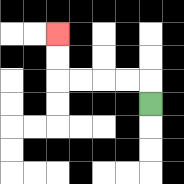{'start': '[6, 4]', 'end': '[2, 1]', 'path_directions': 'U,L,L,L,L,U,U', 'path_coordinates': '[[6, 4], [6, 3], [5, 3], [4, 3], [3, 3], [2, 3], [2, 2], [2, 1]]'}